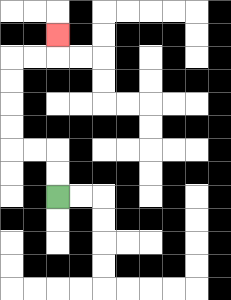{'start': '[2, 8]', 'end': '[2, 1]', 'path_directions': 'U,U,L,L,U,U,U,U,R,R,U', 'path_coordinates': '[[2, 8], [2, 7], [2, 6], [1, 6], [0, 6], [0, 5], [0, 4], [0, 3], [0, 2], [1, 2], [2, 2], [2, 1]]'}